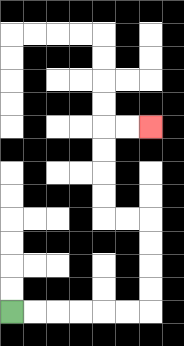{'start': '[0, 13]', 'end': '[6, 5]', 'path_directions': 'R,R,R,R,R,R,U,U,U,U,L,L,U,U,U,U,R,R', 'path_coordinates': '[[0, 13], [1, 13], [2, 13], [3, 13], [4, 13], [5, 13], [6, 13], [6, 12], [6, 11], [6, 10], [6, 9], [5, 9], [4, 9], [4, 8], [4, 7], [4, 6], [4, 5], [5, 5], [6, 5]]'}